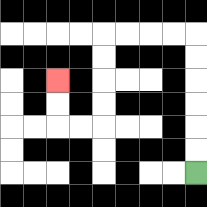{'start': '[8, 7]', 'end': '[2, 3]', 'path_directions': 'U,U,U,U,U,U,L,L,L,L,D,D,D,D,L,L,U,U', 'path_coordinates': '[[8, 7], [8, 6], [8, 5], [8, 4], [8, 3], [8, 2], [8, 1], [7, 1], [6, 1], [5, 1], [4, 1], [4, 2], [4, 3], [4, 4], [4, 5], [3, 5], [2, 5], [2, 4], [2, 3]]'}